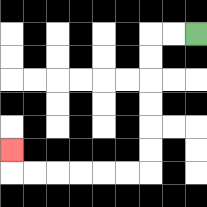{'start': '[8, 1]', 'end': '[0, 6]', 'path_directions': 'L,L,D,D,D,D,D,D,L,L,L,L,L,L,U', 'path_coordinates': '[[8, 1], [7, 1], [6, 1], [6, 2], [6, 3], [6, 4], [6, 5], [6, 6], [6, 7], [5, 7], [4, 7], [3, 7], [2, 7], [1, 7], [0, 7], [0, 6]]'}